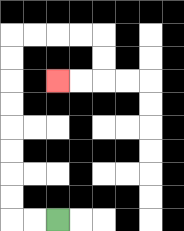{'start': '[2, 9]', 'end': '[2, 3]', 'path_directions': 'L,L,U,U,U,U,U,U,U,U,R,R,R,R,D,D,L,L', 'path_coordinates': '[[2, 9], [1, 9], [0, 9], [0, 8], [0, 7], [0, 6], [0, 5], [0, 4], [0, 3], [0, 2], [0, 1], [1, 1], [2, 1], [3, 1], [4, 1], [4, 2], [4, 3], [3, 3], [2, 3]]'}